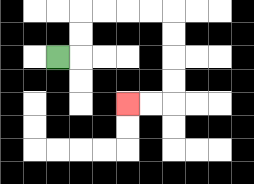{'start': '[2, 2]', 'end': '[5, 4]', 'path_directions': 'R,U,U,R,R,R,R,D,D,D,D,L,L', 'path_coordinates': '[[2, 2], [3, 2], [3, 1], [3, 0], [4, 0], [5, 0], [6, 0], [7, 0], [7, 1], [7, 2], [7, 3], [7, 4], [6, 4], [5, 4]]'}